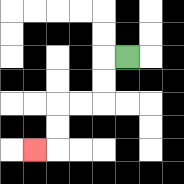{'start': '[5, 2]', 'end': '[1, 6]', 'path_directions': 'L,D,D,L,L,D,D,L', 'path_coordinates': '[[5, 2], [4, 2], [4, 3], [4, 4], [3, 4], [2, 4], [2, 5], [2, 6], [1, 6]]'}